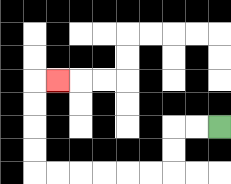{'start': '[9, 5]', 'end': '[2, 3]', 'path_directions': 'L,L,D,D,L,L,L,L,L,L,U,U,U,U,R', 'path_coordinates': '[[9, 5], [8, 5], [7, 5], [7, 6], [7, 7], [6, 7], [5, 7], [4, 7], [3, 7], [2, 7], [1, 7], [1, 6], [1, 5], [1, 4], [1, 3], [2, 3]]'}